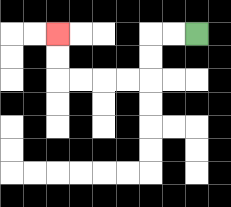{'start': '[8, 1]', 'end': '[2, 1]', 'path_directions': 'L,L,D,D,L,L,L,L,U,U', 'path_coordinates': '[[8, 1], [7, 1], [6, 1], [6, 2], [6, 3], [5, 3], [4, 3], [3, 3], [2, 3], [2, 2], [2, 1]]'}